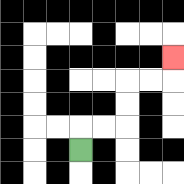{'start': '[3, 6]', 'end': '[7, 2]', 'path_directions': 'U,R,R,U,U,R,R,U', 'path_coordinates': '[[3, 6], [3, 5], [4, 5], [5, 5], [5, 4], [5, 3], [6, 3], [7, 3], [7, 2]]'}